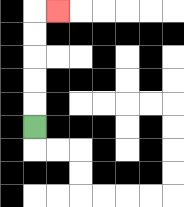{'start': '[1, 5]', 'end': '[2, 0]', 'path_directions': 'U,U,U,U,U,R', 'path_coordinates': '[[1, 5], [1, 4], [1, 3], [1, 2], [1, 1], [1, 0], [2, 0]]'}